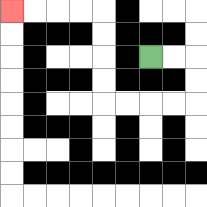{'start': '[6, 2]', 'end': '[0, 0]', 'path_directions': 'R,R,D,D,L,L,L,L,U,U,U,U,L,L,L,L', 'path_coordinates': '[[6, 2], [7, 2], [8, 2], [8, 3], [8, 4], [7, 4], [6, 4], [5, 4], [4, 4], [4, 3], [4, 2], [4, 1], [4, 0], [3, 0], [2, 0], [1, 0], [0, 0]]'}